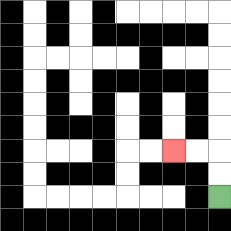{'start': '[9, 8]', 'end': '[7, 6]', 'path_directions': 'U,U,L,L', 'path_coordinates': '[[9, 8], [9, 7], [9, 6], [8, 6], [7, 6]]'}